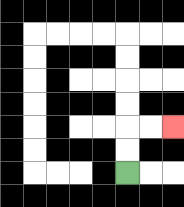{'start': '[5, 7]', 'end': '[7, 5]', 'path_directions': 'U,U,R,R', 'path_coordinates': '[[5, 7], [5, 6], [5, 5], [6, 5], [7, 5]]'}